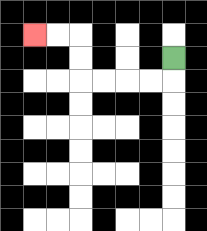{'start': '[7, 2]', 'end': '[1, 1]', 'path_directions': 'D,L,L,L,L,U,U,L,L', 'path_coordinates': '[[7, 2], [7, 3], [6, 3], [5, 3], [4, 3], [3, 3], [3, 2], [3, 1], [2, 1], [1, 1]]'}